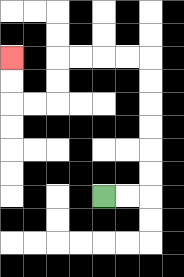{'start': '[4, 8]', 'end': '[0, 2]', 'path_directions': 'R,R,U,U,U,U,U,U,L,L,L,L,D,D,L,L,U,U', 'path_coordinates': '[[4, 8], [5, 8], [6, 8], [6, 7], [6, 6], [6, 5], [6, 4], [6, 3], [6, 2], [5, 2], [4, 2], [3, 2], [2, 2], [2, 3], [2, 4], [1, 4], [0, 4], [0, 3], [0, 2]]'}